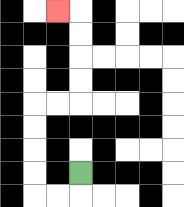{'start': '[3, 7]', 'end': '[2, 0]', 'path_directions': 'D,L,L,U,U,U,U,R,R,U,U,U,U,L', 'path_coordinates': '[[3, 7], [3, 8], [2, 8], [1, 8], [1, 7], [1, 6], [1, 5], [1, 4], [2, 4], [3, 4], [3, 3], [3, 2], [3, 1], [3, 0], [2, 0]]'}